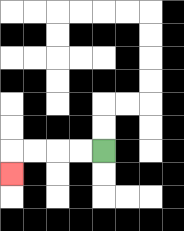{'start': '[4, 6]', 'end': '[0, 7]', 'path_directions': 'L,L,L,L,D', 'path_coordinates': '[[4, 6], [3, 6], [2, 6], [1, 6], [0, 6], [0, 7]]'}